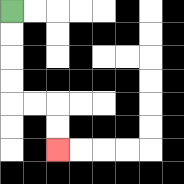{'start': '[0, 0]', 'end': '[2, 6]', 'path_directions': 'D,D,D,D,R,R,D,D', 'path_coordinates': '[[0, 0], [0, 1], [0, 2], [0, 3], [0, 4], [1, 4], [2, 4], [2, 5], [2, 6]]'}